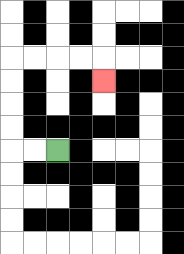{'start': '[2, 6]', 'end': '[4, 3]', 'path_directions': 'L,L,U,U,U,U,R,R,R,R,D', 'path_coordinates': '[[2, 6], [1, 6], [0, 6], [0, 5], [0, 4], [0, 3], [0, 2], [1, 2], [2, 2], [3, 2], [4, 2], [4, 3]]'}